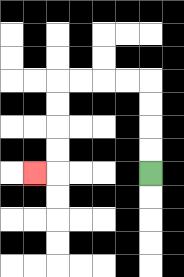{'start': '[6, 7]', 'end': '[1, 7]', 'path_directions': 'U,U,U,U,L,L,L,L,D,D,D,D,L', 'path_coordinates': '[[6, 7], [6, 6], [6, 5], [6, 4], [6, 3], [5, 3], [4, 3], [3, 3], [2, 3], [2, 4], [2, 5], [2, 6], [2, 7], [1, 7]]'}